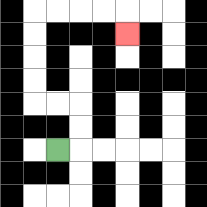{'start': '[2, 6]', 'end': '[5, 1]', 'path_directions': 'R,U,U,L,L,U,U,U,U,R,R,R,R,D', 'path_coordinates': '[[2, 6], [3, 6], [3, 5], [3, 4], [2, 4], [1, 4], [1, 3], [1, 2], [1, 1], [1, 0], [2, 0], [3, 0], [4, 0], [5, 0], [5, 1]]'}